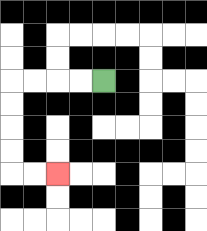{'start': '[4, 3]', 'end': '[2, 7]', 'path_directions': 'L,L,L,L,D,D,D,D,R,R', 'path_coordinates': '[[4, 3], [3, 3], [2, 3], [1, 3], [0, 3], [0, 4], [0, 5], [0, 6], [0, 7], [1, 7], [2, 7]]'}